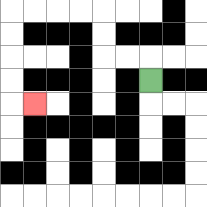{'start': '[6, 3]', 'end': '[1, 4]', 'path_directions': 'U,L,L,U,U,L,L,L,L,D,D,D,D,R', 'path_coordinates': '[[6, 3], [6, 2], [5, 2], [4, 2], [4, 1], [4, 0], [3, 0], [2, 0], [1, 0], [0, 0], [0, 1], [0, 2], [0, 3], [0, 4], [1, 4]]'}